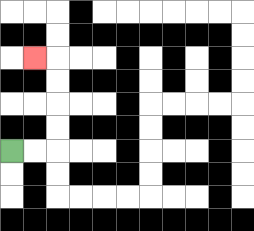{'start': '[0, 6]', 'end': '[1, 2]', 'path_directions': 'R,R,U,U,U,U,L', 'path_coordinates': '[[0, 6], [1, 6], [2, 6], [2, 5], [2, 4], [2, 3], [2, 2], [1, 2]]'}